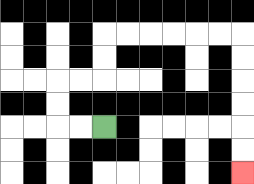{'start': '[4, 5]', 'end': '[10, 7]', 'path_directions': 'L,L,U,U,R,R,U,U,R,R,R,R,R,R,D,D,D,D,D,D', 'path_coordinates': '[[4, 5], [3, 5], [2, 5], [2, 4], [2, 3], [3, 3], [4, 3], [4, 2], [4, 1], [5, 1], [6, 1], [7, 1], [8, 1], [9, 1], [10, 1], [10, 2], [10, 3], [10, 4], [10, 5], [10, 6], [10, 7]]'}